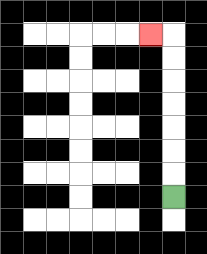{'start': '[7, 8]', 'end': '[6, 1]', 'path_directions': 'U,U,U,U,U,U,U,L', 'path_coordinates': '[[7, 8], [7, 7], [7, 6], [7, 5], [7, 4], [7, 3], [7, 2], [7, 1], [6, 1]]'}